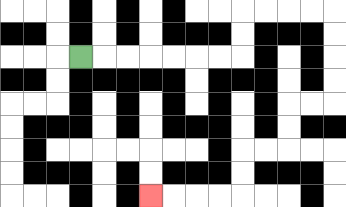{'start': '[3, 2]', 'end': '[6, 8]', 'path_directions': 'R,R,R,R,R,R,R,U,U,R,R,R,R,D,D,D,D,L,L,D,D,L,L,D,D,L,L,L,L', 'path_coordinates': '[[3, 2], [4, 2], [5, 2], [6, 2], [7, 2], [8, 2], [9, 2], [10, 2], [10, 1], [10, 0], [11, 0], [12, 0], [13, 0], [14, 0], [14, 1], [14, 2], [14, 3], [14, 4], [13, 4], [12, 4], [12, 5], [12, 6], [11, 6], [10, 6], [10, 7], [10, 8], [9, 8], [8, 8], [7, 8], [6, 8]]'}